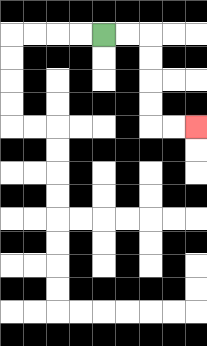{'start': '[4, 1]', 'end': '[8, 5]', 'path_directions': 'R,R,D,D,D,D,R,R', 'path_coordinates': '[[4, 1], [5, 1], [6, 1], [6, 2], [6, 3], [6, 4], [6, 5], [7, 5], [8, 5]]'}